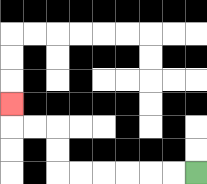{'start': '[8, 7]', 'end': '[0, 4]', 'path_directions': 'L,L,L,L,L,L,U,U,L,L,U', 'path_coordinates': '[[8, 7], [7, 7], [6, 7], [5, 7], [4, 7], [3, 7], [2, 7], [2, 6], [2, 5], [1, 5], [0, 5], [0, 4]]'}